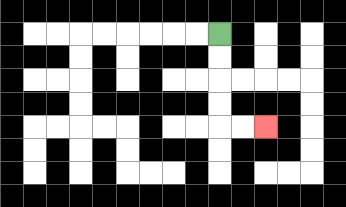{'start': '[9, 1]', 'end': '[11, 5]', 'path_directions': 'D,D,D,D,R,R', 'path_coordinates': '[[9, 1], [9, 2], [9, 3], [9, 4], [9, 5], [10, 5], [11, 5]]'}